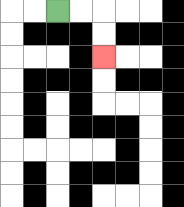{'start': '[2, 0]', 'end': '[4, 2]', 'path_directions': 'R,R,D,D', 'path_coordinates': '[[2, 0], [3, 0], [4, 0], [4, 1], [4, 2]]'}